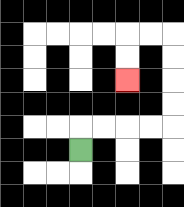{'start': '[3, 6]', 'end': '[5, 3]', 'path_directions': 'U,R,R,R,R,U,U,U,U,L,L,D,D', 'path_coordinates': '[[3, 6], [3, 5], [4, 5], [5, 5], [6, 5], [7, 5], [7, 4], [7, 3], [7, 2], [7, 1], [6, 1], [5, 1], [5, 2], [5, 3]]'}